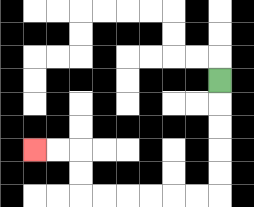{'start': '[9, 3]', 'end': '[1, 6]', 'path_directions': 'D,D,D,D,D,L,L,L,L,L,L,U,U,L,L', 'path_coordinates': '[[9, 3], [9, 4], [9, 5], [9, 6], [9, 7], [9, 8], [8, 8], [7, 8], [6, 8], [5, 8], [4, 8], [3, 8], [3, 7], [3, 6], [2, 6], [1, 6]]'}